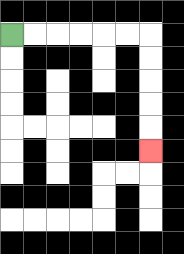{'start': '[0, 1]', 'end': '[6, 6]', 'path_directions': 'R,R,R,R,R,R,D,D,D,D,D', 'path_coordinates': '[[0, 1], [1, 1], [2, 1], [3, 1], [4, 1], [5, 1], [6, 1], [6, 2], [6, 3], [6, 4], [6, 5], [6, 6]]'}